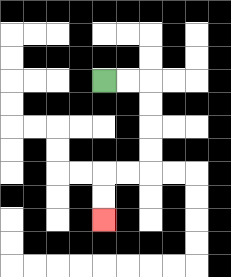{'start': '[4, 3]', 'end': '[4, 9]', 'path_directions': 'R,R,D,D,D,D,L,L,D,D', 'path_coordinates': '[[4, 3], [5, 3], [6, 3], [6, 4], [6, 5], [6, 6], [6, 7], [5, 7], [4, 7], [4, 8], [4, 9]]'}